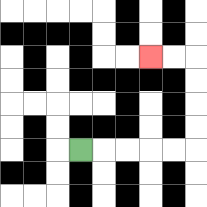{'start': '[3, 6]', 'end': '[6, 2]', 'path_directions': 'R,R,R,R,R,U,U,U,U,L,L', 'path_coordinates': '[[3, 6], [4, 6], [5, 6], [6, 6], [7, 6], [8, 6], [8, 5], [8, 4], [8, 3], [8, 2], [7, 2], [6, 2]]'}